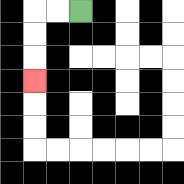{'start': '[3, 0]', 'end': '[1, 3]', 'path_directions': 'L,L,D,D,D', 'path_coordinates': '[[3, 0], [2, 0], [1, 0], [1, 1], [1, 2], [1, 3]]'}